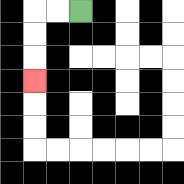{'start': '[3, 0]', 'end': '[1, 3]', 'path_directions': 'L,L,D,D,D', 'path_coordinates': '[[3, 0], [2, 0], [1, 0], [1, 1], [1, 2], [1, 3]]'}